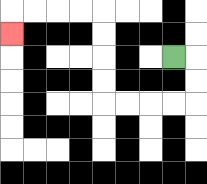{'start': '[7, 2]', 'end': '[0, 1]', 'path_directions': 'R,D,D,L,L,L,L,U,U,U,U,L,L,L,L,D', 'path_coordinates': '[[7, 2], [8, 2], [8, 3], [8, 4], [7, 4], [6, 4], [5, 4], [4, 4], [4, 3], [4, 2], [4, 1], [4, 0], [3, 0], [2, 0], [1, 0], [0, 0], [0, 1]]'}